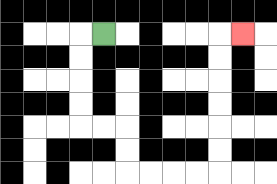{'start': '[4, 1]', 'end': '[10, 1]', 'path_directions': 'L,D,D,D,D,R,R,D,D,R,R,R,R,U,U,U,U,U,U,R', 'path_coordinates': '[[4, 1], [3, 1], [3, 2], [3, 3], [3, 4], [3, 5], [4, 5], [5, 5], [5, 6], [5, 7], [6, 7], [7, 7], [8, 7], [9, 7], [9, 6], [9, 5], [9, 4], [9, 3], [9, 2], [9, 1], [10, 1]]'}